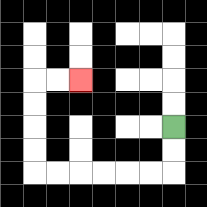{'start': '[7, 5]', 'end': '[3, 3]', 'path_directions': 'D,D,L,L,L,L,L,L,U,U,U,U,R,R', 'path_coordinates': '[[7, 5], [7, 6], [7, 7], [6, 7], [5, 7], [4, 7], [3, 7], [2, 7], [1, 7], [1, 6], [1, 5], [1, 4], [1, 3], [2, 3], [3, 3]]'}